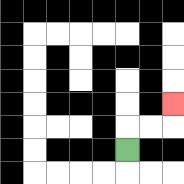{'start': '[5, 6]', 'end': '[7, 4]', 'path_directions': 'U,R,R,U', 'path_coordinates': '[[5, 6], [5, 5], [6, 5], [7, 5], [7, 4]]'}